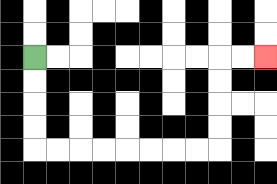{'start': '[1, 2]', 'end': '[11, 2]', 'path_directions': 'D,D,D,D,R,R,R,R,R,R,R,R,U,U,U,U,R,R', 'path_coordinates': '[[1, 2], [1, 3], [1, 4], [1, 5], [1, 6], [2, 6], [3, 6], [4, 6], [5, 6], [6, 6], [7, 6], [8, 6], [9, 6], [9, 5], [9, 4], [9, 3], [9, 2], [10, 2], [11, 2]]'}